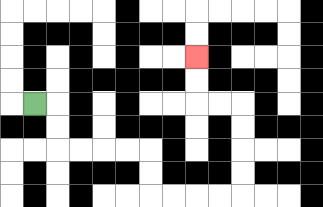{'start': '[1, 4]', 'end': '[8, 2]', 'path_directions': 'R,D,D,R,R,R,R,D,D,R,R,R,R,U,U,U,U,L,L,U,U', 'path_coordinates': '[[1, 4], [2, 4], [2, 5], [2, 6], [3, 6], [4, 6], [5, 6], [6, 6], [6, 7], [6, 8], [7, 8], [8, 8], [9, 8], [10, 8], [10, 7], [10, 6], [10, 5], [10, 4], [9, 4], [8, 4], [8, 3], [8, 2]]'}